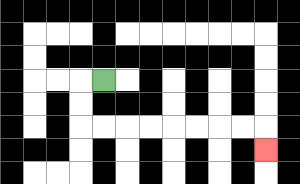{'start': '[4, 3]', 'end': '[11, 6]', 'path_directions': 'L,D,D,R,R,R,R,R,R,R,R,D', 'path_coordinates': '[[4, 3], [3, 3], [3, 4], [3, 5], [4, 5], [5, 5], [6, 5], [7, 5], [8, 5], [9, 5], [10, 5], [11, 5], [11, 6]]'}